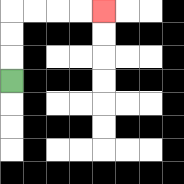{'start': '[0, 3]', 'end': '[4, 0]', 'path_directions': 'U,U,U,R,R,R,R', 'path_coordinates': '[[0, 3], [0, 2], [0, 1], [0, 0], [1, 0], [2, 0], [3, 0], [4, 0]]'}